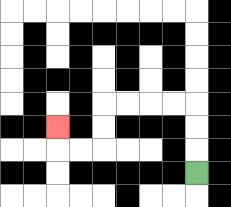{'start': '[8, 7]', 'end': '[2, 5]', 'path_directions': 'U,U,U,L,L,L,L,D,D,L,L,U', 'path_coordinates': '[[8, 7], [8, 6], [8, 5], [8, 4], [7, 4], [6, 4], [5, 4], [4, 4], [4, 5], [4, 6], [3, 6], [2, 6], [2, 5]]'}